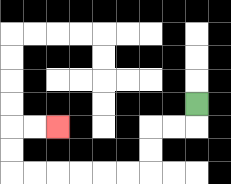{'start': '[8, 4]', 'end': '[2, 5]', 'path_directions': 'D,L,L,D,D,L,L,L,L,L,L,U,U,R,R', 'path_coordinates': '[[8, 4], [8, 5], [7, 5], [6, 5], [6, 6], [6, 7], [5, 7], [4, 7], [3, 7], [2, 7], [1, 7], [0, 7], [0, 6], [0, 5], [1, 5], [2, 5]]'}